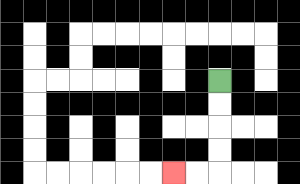{'start': '[9, 3]', 'end': '[7, 7]', 'path_directions': 'D,D,D,D,L,L', 'path_coordinates': '[[9, 3], [9, 4], [9, 5], [9, 6], [9, 7], [8, 7], [7, 7]]'}